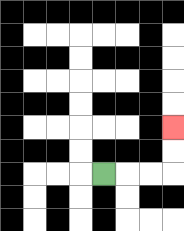{'start': '[4, 7]', 'end': '[7, 5]', 'path_directions': 'R,R,R,U,U', 'path_coordinates': '[[4, 7], [5, 7], [6, 7], [7, 7], [7, 6], [7, 5]]'}